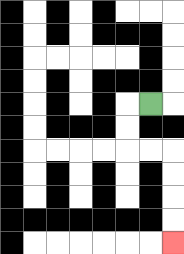{'start': '[6, 4]', 'end': '[7, 10]', 'path_directions': 'L,D,D,R,R,D,D,D,D', 'path_coordinates': '[[6, 4], [5, 4], [5, 5], [5, 6], [6, 6], [7, 6], [7, 7], [7, 8], [7, 9], [7, 10]]'}